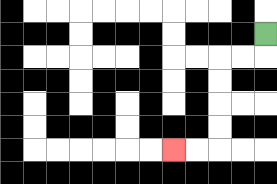{'start': '[11, 1]', 'end': '[7, 6]', 'path_directions': 'D,L,L,D,D,D,D,L,L', 'path_coordinates': '[[11, 1], [11, 2], [10, 2], [9, 2], [9, 3], [9, 4], [9, 5], [9, 6], [8, 6], [7, 6]]'}